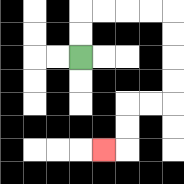{'start': '[3, 2]', 'end': '[4, 6]', 'path_directions': 'U,U,R,R,R,R,D,D,D,D,L,L,D,D,L', 'path_coordinates': '[[3, 2], [3, 1], [3, 0], [4, 0], [5, 0], [6, 0], [7, 0], [7, 1], [7, 2], [7, 3], [7, 4], [6, 4], [5, 4], [5, 5], [5, 6], [4, 6]]'}